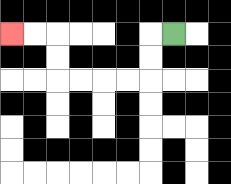{'start': '[7, 1]', 'end': '[0, 1]', 'path_directions': 'L,D,D,L,L,L,L,U,U,L,L', 'path_coordinates': '[[7, 1], [6, 1], [6, 2], [6, 3], [5, 3], [4, 3], [3, 3], [2, 3], [2, 2], [2, 1], [1, 1], [0, 1]]'}